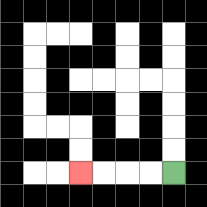{'start': '[7, 7]', 'end': '[3, 7]', 'path_directions': 'L,L,L,L', 'path_coordinates': '[[7, 7], [6, 7], [5, 7], [4, 7], [3, 7]]'}